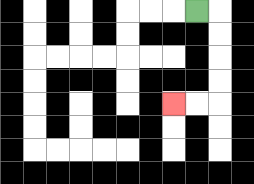{'start': '[8, 0]', 'end': '[7, 4]', 'path_directions': 'R,D,D,D,D,L,L', 'path_coordinates': '[[8, 0], [9, 0], [9, 1], [9, 2], [9, 3], [9, 4], [8, 4], [7, 4]]'}